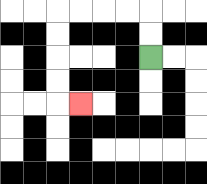{'start': '[6, 2]', 'end': '[3, 4]', 'path_directions': 'U,U,L,L,L,L,D,D,D,D,R', 'path_coordinates': '[[6, 2], [6, 1], [6, 0], [5, 0], [4, 0], [3, 0], [2, 0], [2, 1], [2, 2], [2, 3], [2, 4], [3, 4]]'}